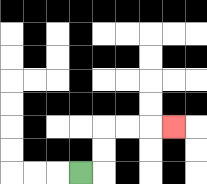{'start': '[3, 7]', 'end': '[7, 5]', 'path_directions': 'R,U,U,R,R,R', 'path_coordinates': '[[3, 7], [4, 7], [4, 6], [4, 5], [5, 5], [6, 5], [7, 5]]'}